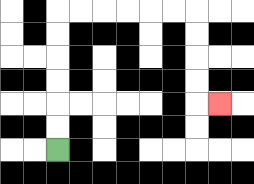{'start': '[2, 6]', 'end': '[9, 4]', 'path_directions': 'U,U,U,U,U,U,R,R,R,R,R,R,D,D,D,D,R', 'path_coordinates': '[[2, 6], [2, 5], [2, 4], [2, 3], [2, 2], [2, 1], [2, 0], [3, 0], [4, 0], [5, 0], [6, 0], [7, 0], [8, 0], [8, 1], [8, 2], [8, 3], [8, 4], [9, 4]]'}